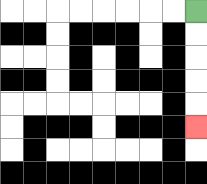{'start': '[8, 0]', 'end': '[8, 5]', 'path_directions': 'D,D,D,D,D', 'path_coordinates': '[[8, 0], [8, 1], [8, 2], [8, 3], [8, 4], [8, 5]]'}